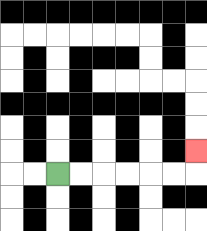{'start': '[2, 7]', 'end': '[8, 6]', 'path_directions': 'R,R,R,R,R,R,U', 'path_coordinates': '[[2, 7], [3, 7], [4, 7], [5, 7], [6, 7], [7, 7], [8, 7], [8, 6]]'}